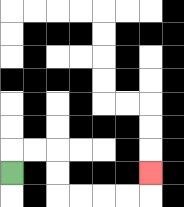{'start': '[0, 7]', 'end': '[6, 7]', 'path_directions': 'U,R,R,D,D,R,R,R,R,U', 'path_coordinates': '[[0, 7], [0, 6], [1, 6], [2, 6], [2, 7], [2, 8], [3, 8], [4, 8], [5, 8], [6, 8], [6, 7]]'}